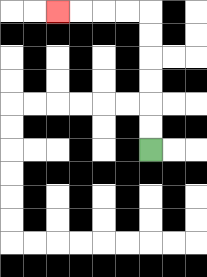{'start': '[6, 6]', 'end': '[2, 0]', 'path_directions': 'U,U,U,U,U,U,L,L,L,L', 'path_coordinates': '[[6, 6], [6, 5], [6, 4], [6, 3], [6, 2], [6, 1], [6, 0], [5, 0], [4, 0], [3, 0], [2, 0]]'}